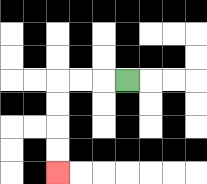{'start': '[5, 3]', 'end': '[2, 7]', 'path_directions': 'L,L,L,D,D,D,D', 'path_coordinates': '[[5, 3], [4, 3], [3, 3], [2, 3], [2, 4], [2, 5], [2, 6], [2, 7]]'}